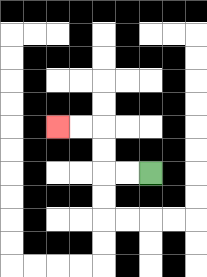{'start': '[6, 7]', 'end': '[2, 5]', 'path_directions': 'L,L,U,U,L,L', 'path_coordinates': '[[6, 7], [5, 7], [4, 7], [4, 6], [4, 5], [3, 5], [2, 5]]'}